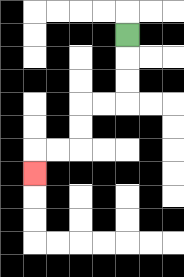{'start': '[5, 1]', 'end': '[1, 7]', 'path_directions': 'D,D,D,L,L,D,D,L,L,D', 'path_coordinates': '[[5, 1], [5, 2], [5, 3], [5, 4], [4, 4], [3, 4], [3, 5], [3, 6], [2, 6], [1, 6], [1, 7]]'}